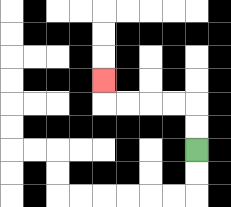{'start': '[8, 6]', 'end': '[4, 3]', 'path_directions': 'U,U,L,L,L,L,U', 'path_coordinates': '[[8, 6], [8, 5], [8, 4], [7, 4], [6, 4], [5, 4], [4, 4], [4, 3]]'}